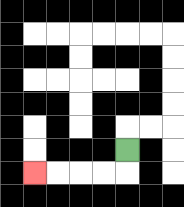{'start': '[5, 6]', 'end': '[1, 7]', 'path_directions': 'D,L,L,L,L', 'path_coordinates': '[[5, 6], [5, 7], [4, 7], [3, 7], [2, 7], [1, 7]]'}